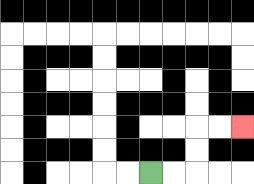{'start': '[6, 7]', 'end': '[10, 5]', 'path_directions': 'R,R,U,U,R,R', 'path_coordinates': '[[6, 7], [7, 7], [8, 7], [8, 6], [8, 5], [9, 5], [10, 5]]'}